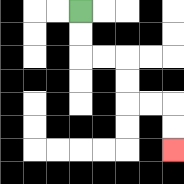{'start': '[3, 0]', 'end': '[7, 6]', 'path_directions': 'D,D,R,R,D,D,R,R,D,D', 'path_coordinates': '[[3, 0], [3, 1], [3, 2], [4, 2], [5, 2], [5, 3], [5, 4], [6, 4], [7, 4], [7, 5], [7, 6]]'}